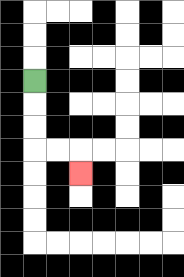{'start': '[1, 3]', 'end': '[3, 7]', 'path_directions': 'D,D,D,R,R,D', 'path_coordinates': '[[1, 3], [1, 4], [1, 5], [1, 6], [2, 6], [3, 6], [3, 7]]'}